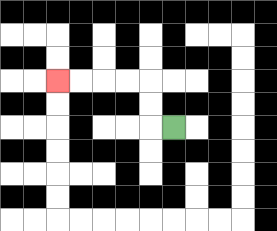{'start': '[7, 5]', 'end': '[2, 3]', 'path_directions': 'L,U,U,L,L,L,L', 'path_coordinates': '[[7, 5], [6, 5], [6, 4], [6, 3], [5, 3], [4, 3], [3, 3], [2, 3]]'}